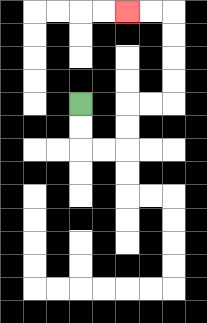{'start': '[3, 4]', 'end': '[5, 0]', 'path_directions': 'D,D,R,R,U,U,R,R,U,U,U,U,L,L', 'path_coordinates': '[[3, 4], [3, 5], [3, 6], [4, 6], [5, 6], [5, 5], [5, 4], [6, 4], [7, 4], [7, 3], [7, 2], [7, 1], [7, 0], [6, 0], [5, 0]]'}